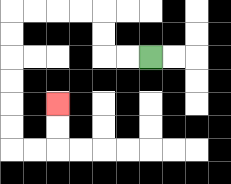{'start': '[6, 2]', 'end': '[2, 4]', 'path_directions': 'L,L,U,U,L,L,L,L,D,D,D,D,D,D,R,R,U,U', 'path_coordinates': '[[6, 2], [5, 2], [4, 2], [4, 1], [4, 0], [3, 0], [2, 0], [1, 0], [0, 0], [0, 1], [0, 2], [0, 3], [0, 4], [0, 5], [0, 6], [1, 6], [2, 6], [2, 5], [2, 4]]'}